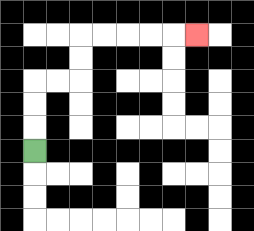{'start': '[1, 6]', 'end': '[8, 1]', 'path_directions': 'U,U,U,R,R,U,U,R,R,R,R,R', 'path_coordinates': '[[1, 6], [1, 5], [1, 4], [1, 3], [2, 3], [3, 3], [3, 2], [3, 1], [4, 1], [5, 1], [6, 1], [7, 1], [8, 1]]'}